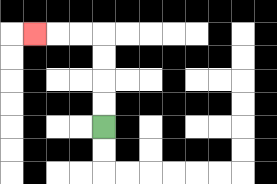{'start': '[4, 5]', 'end': '[1, 1]', 'path_directions': 'U,U,U,U,L,L,L', 'path_coordinates': '[[4, 5], [4, 4], [4, 3], [4, 2], [4, 1], [3, 1], [2, 1], [1, 1]]'}